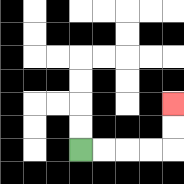{'start': '[3, 6]', 'end': '[7, 4]', 'path_directions': 'R,R,R,R,U,U', 'path_coordinates': '[[3, 6], [4, 6], [5, 6], [6, 6], [7, 6], [7, 5], [7, 4]]'}